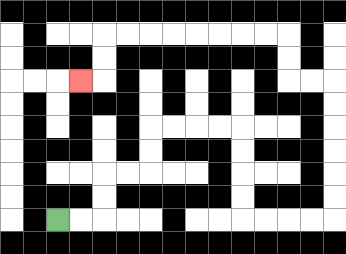{'start': '[2, 9]', 'end': '[3, 3]', 'path_directions': 'R,R,U,U,R,R,U,U,R,R,R,R,D,D,D,D,R,R,R,R,U,U,U,U,U,U,L,L,U,U,L,L,L,L,L,L,L,L,D,D,L', 'path_coordinates': '[[2, 9], [3, 9], [4, 9], [4, 8], [4, 7], [5, 7], [6, 7], [6, 6], [6, 5], [7, 5], [8, 5], [9, 5], [10, 5], [10, 6], [10, 7], [10, 8], [10, 9], [11, 9], [12, 9], [13, 9], [14, 9], [14, 8], [14, 7], [14, 6], [14, 5], [14, 4], [14, 3], [13, 3], [12, 3], [12, 2], [12, 1], [11, 1], [10, 1], [9, 1], [8, 1], [7, 1], [6, 1], [5, 1], [4, 1], [4, 2], [4, 3], [3, 3]]'}